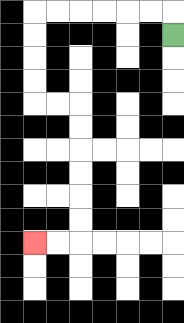{'start': '[7, 1]', 'end': '[1, 10]', 'path_directions': 'U,L,L,L,L,L,L,D,D,D,D,R,R,D,D,D,D,D,D,L,L', 'path_coordinates': '[[7, 1], [7, 0], [6, 0], [5, 0], [4, 0], [3, 0], [2, 0], [1, 0], [1, 1], [1, 2], [1, 3], [1, 4], [2, 4], [3, 4], [3, 5], [3, 6], [3, 7], [3, 8], [3, 9], [3, 10], [2, 10], [1, 10]]'}